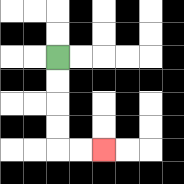{'start': '[2, 2]', 'end': '[4, 6]', 'path_directions': 'D,D,D,D,R,R', 'path_coordinates': '[[2, 2], [2, 3], [2, 4], [2, 5], [2, 6], [3, 6], [4, 6]]'}